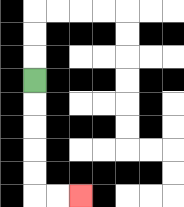{'start': '[1, 3]', 'end': '[3, 8]', 'path_directions': 'D,D,D,D,D,R,R', 'path_coordinates': '[[1, 3], [1, 4], [1, 5], [1, 6], [1, 7], [1, 8], [2, 8], [3, 8]]'}